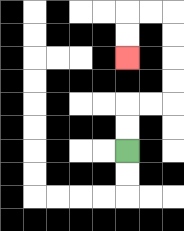{'start': '[5, 6]', 'end': '[5, 2]', 'path_directions': 'U,U,R,R,U,U,U,U,L,L,D,D', 'path_coordinates': '[[5, 6], [5, 5], [5, 4], [6, 4], [7, 4], [7, 3], [7, 2], [7, 1], [7, 0], [6, 0], [5, 0], [5, 1], [5, 2]]'}